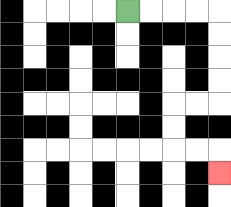{'start': '[5, 0]', 'end': '[9, 7]', 'path_directions': 'R,R,R,R,D,D,D,D,L,L,D,D,R,R,D', 'path_coordinates': '[[5, 0], [6, 0], [7, 0], [8, 0], [9, 0], [9, 1], [9, 2], [9, 3], [9, 4], [8, 4], [7, 4], [7, 5], [7, 6], [8, 6], [9, 6], [9, 7]]'}